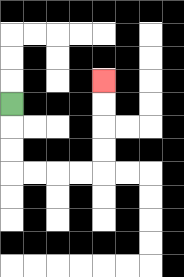{'start': '[0, 4]', 'end': '[4, 3]', 'path_directions': 'D,D,D,R,R,R,R,U,U,U,U', 'path_coordinates': '[[0, 4], [0, 5], [0, 6], [0, 7], [1, 7], [2, 7], [3, 7], [4, 7], [4, 6], [4, 5], [4, 4], [4, 3]]'}